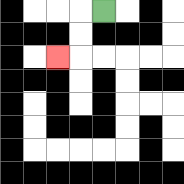{'start': '[4, 0]', 'end': '[2, 2]', 'path_directions': 'L,D,D,L', 'path_coordinates': '[[4, 0], [3, 0], [3, 1], [3, 2], [2, 2]]'}